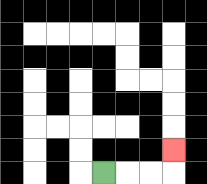{'start': '[4, 7]', 'end': '[7, 6]', 'path_directions': 'R,R,R,U', 'path_coordinates': '[[4, 7], [5, 7], [6, 7], [7, 7], [7, 6]]'}